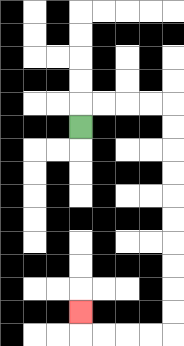{'start': '[3, 5]', 'end': '[3, 13]', 'path_directions': 'U,R,R,R,R,D,D,D,D,D,D,D,D,D,D,L,L,L,L,U', 'path_coordinates': '[[3, 5], [3, 4], [4, 4], [5, 4], [6, 4], [7, 4], [7, 5], [7, 6], [7, 7], [7, 8], [7, 9], [7, 10], [7, 11], [7, 12], [7, 13], [7, 14], [6, 14], [5, 14], [4, 14], [3, 14], [3, 13]]'}